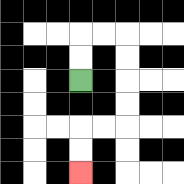{'start': '[3, 3]', 'end': '[3, 7]', 'path_directions': 'U,U,R,R,D,D,D,D,L,L,D,D', 'path_coordinates': '[[3, 3], [3, 2], [3, 1], [4, 1], [5, 1], [5, 2], [5, 3], [5, 4], [5, 5], [4, 5], [3, 5], [3, 6], [3, 7]]'}